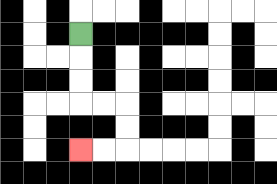{'start': '[3, 1]', 'end': '[3, 6]', 'path_directions': 'D,D,D,R,R,D,D,L,L', 'path_coordinates': '[[3, 1], [3, 2], [3, 3], [3, 4], [4, 4], [5, 4], [5, 5], [5, 6], [4, 6], [3, 6]]'}